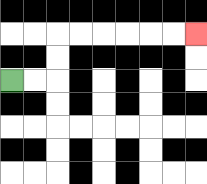{'start': '[0, 3]', 'end': '[8, 1]', 'path_directions': 'R,R,U,U,R,R,R,R,R,R', 'path_coordinates': '[[0, 3], [1, 3], [2, 3], [2, 2], [2, 1], [3, 1], [4, 1], [5, 1], [6, 1], [7, 1], [8, 1]]'}